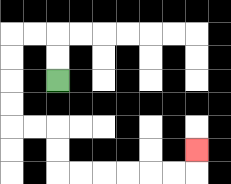{'start': '[2, 3]', 'end': '[8, 6]', 'path_directions': 'U,U,L,L,D,D,D,D,R,R,D,D,R,R,R,R,R,R,U', 'path_coordinates': '[[2, 3], [2, 2], [2, 1], [1, 1], [0, 1], [0, 2], [0, 3], [0, 4], [0, 5], [1, 5], [2, 5], [2, 6], [2, 7], [3, 7], [4, 7], [5, 7], [6, 7], [7, 7], [8, 7], [8, 6]]'}